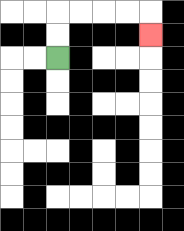{'start': '[2, 2]', 'end': '[6, 1]', 'path_directions': 'U,U,R,R,R,R,D', 'path_coordinates': '[[2, 2], [2, 1], [2, 0], [3, 0], [4, 0], [5, 0], [6, 0], [6, 1]]'}